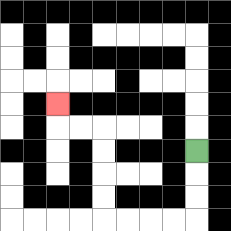{'start': '[8, 6]', 'end': '[2, 4]', 'path_directions': 'D,D,D,L,L,L,L,U,U,U,U,L,L,U', 'path_coordinates': '[[8, 6], [8, 7], [8, 8], [8, 9], [7, 9], [6, 9], [5, 9], [4, 9], [4, 8], [4, 7], [4, 6], [4, 5], [3, 5], [2, 5], [2, 4]]'}